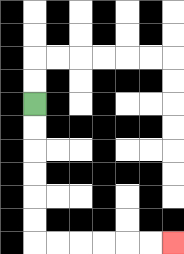{'start': '[1, 4]', 'end': '[7, 10]', 'path_directions': 'D,D,D,D,D,D,R,R,R,R,R,R', 'path_coordinates': '[[1, 4], [1, 5], [1, 6], [1, 7], [1, 8], [1, 9], [1, 10], [2, 10], [3, 10], [4, 10], [5, 10], [6, 10], [7, 10]]'}